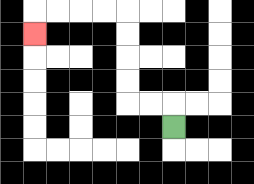{'start': '[7, 5]', 'end': '[1, 1]', 'path_directions': 'U,L,L,U,U,U,U,L,L,L,L,D', 'path_coordinates': '[[7, 5], [7, 4], [6, 4], [5, 4], [5, 3], [5, 2], [5, 1], [5, 0], [4, 0], [3, 0], [2, 0], [1, 0], [1, 1]]'}